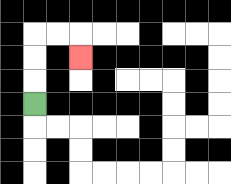{'start': '[1, 4]', 'end': '[3, 2]', 'path_directions': 'U,U,U,R,R,D', 'path_coordinates': '[[1, 4], [1, 3], [1, 2], [1, 1], [2, 1], [3, 1], [3, 2]]'}